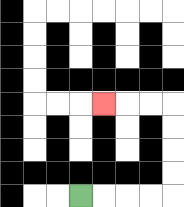{'start': '[3, 8]', 'end': '[4, 4]', 'path_directions': 'R,R,R,R,U,U,U,U,L,L,L', 'path_coordinates': '[[3, 8], [4, 8], [5, 8], [6, 8], [7, 8], [7, 7], [7, 6], [7, 5], [7, 4], [6, 4], [5, 4], [4, 4]]'}